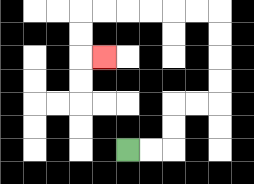{'start': '[5, 6]', 'end': '[4, 2]', 'path_directions': 'R,R,U,U,R,R,U,U,U,U,L,L,L,L,L,L,D,D,R', 'path_coordinates': '[[5, 6], [6, 6], [7, 6], [7, 5], [7, 4], [8, 4], [9, 4], [9, 3], [9, 2], [9, 1], [9, 0], [8, 0], [7, 0], [6, 0], [5, 0], [4, 0], [3, 0], [3, 1], [3, 2], [4, 2]]'}